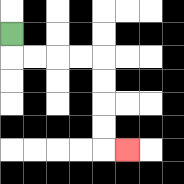{'start': '[0, 1]', 'end': '[5, 6]', 'path_directions': 'D,R,R,R,R,D,D,D,D,R', 'path_coordinates': '[[0, 1], [0, 2], [1, 2], [2, 2], [3, 2], [4, 2], [4, 3], [4, 4], [4, 5], [4, 6], [5, 6]]'}